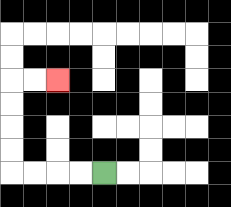{'start': '[4, 7]', 'end': '[2, 3]', 'path_directions': 'L,L,L,L,U,U,U,U,R,R', 'path_coordinates': '[[4, 7], [3, 7], [2, 7], [1, 7], [0, 7], [0, 6], [0, 5], [0, 4], [0, 3], [1, 3], [2, 3]]'}